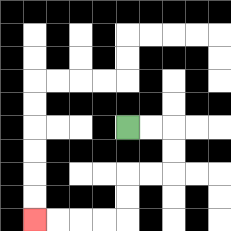{'start': '[5, 5]', 'end': '[1, 9]', 'path_directions': 'R,R,D,D,L,L,D,D,L,L,L,L', 'path_coordinates': '[[5, 5], [6, 5], [7, 5], [7, 6], [7, 7], [6, 7], [5, 7], [5, 8], [5, 9], [4, 9], [3, 9], [2, 9], [1, 9]]'}